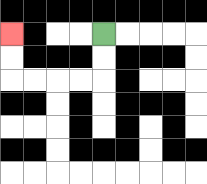{'start': '[4, 1]', 'end': '[0, 1]', 'path_directions': 'D,D,L,L,L,L,U,U', 'path_coordinates': '[[4, 1], [4, 2], [4, 3], [3, 3], [2, 3], [1, 3], [0, 3], [0, 2], [0, 1]]'}